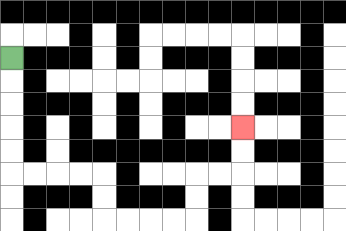{'start': '[0, 2]', 'end': '[10, 5]', 'path_directions': 'D,D,D,D,D,R,R,R,R,D,D,R,R,R,R,U,U,R,R,U,U', 'path_coordinates': '[[0, 2], [0, 3], [0, 4], [0, 5], [0, 6], [0, 7], [1, 7], [2, 7], [3, 7], [4, 7], [4, 8], [4, 9], [5, 9], [6, 9], [7, 9], [8, 9], [8, 8], [8, 7], [9, 7], [10, 7], [10, 6], [10, 5]]'}